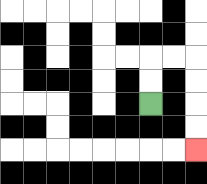{'start': '[6, 4]', 'end': '[8, 6]', 'path_directions': 'U,U,R,R,D,D,D,D', 'path_coordinates': '[[6, 4], [6, 3], [6, 2], [7, 2], [8, 2], [8, 3], [8, 4], [8, 5], [8, 6]]'}